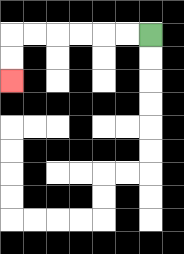{'start': '[6, 1]', 'end': '[0, 3]', 'path_directions': 'L,L,L,L,L,L,D,D', 'path_coordinates': '[[6, 1], [5, 1], [4, 1], [3, 1], [2, 1], [1, 1], [0, 1], [0, 2], [0, 3]]'}